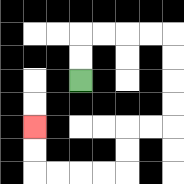{'start': '[3, 3]', 'end': '[1, 5]', 'path_directions': 'U,U,R,R,R,R,D,D,D,D,L,L,D,D,L,L,L,L,U,U', 'path_coordinates': '[[3, 3], [3, 2], [3, 1], [4, 1], [5, 1], [6, 1], [7, 1], [7, 2], [7, 3], [7, 4], [7, 5], [6, 5], [5, 5], [5, 6], [5, 7], [4, 7], [3, 7], [2, 7], [1, 7], [1, 6], [1, 5]]'}